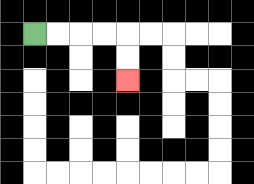{'start': '[1, 1]', 'end': '[5, 3]', 'path_directions': 'R,R,R,R,D,D', 'path_coordinates': '[[1, 1], [2, 1], [3, 1], [4, 1], [5, 1], [5, 2], [5, 3]]'}